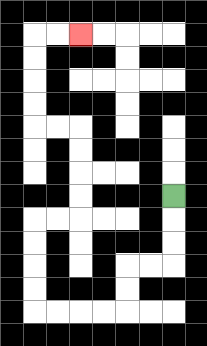{'start': '[7, 8]', 'end': '[3, 1]', 'path_directions': 'D,D,D,L,L,D,D,L,L,L,L,U,U,U,U,R,R,U,U,U,U,L,L,U,U,U,U,R,R', 'path_coordinates': '[[7, 8], [7, 9], [7, 10], [7, 11], [6, 11], [5, 11], [5, 12], [5, 13], [4, 13], [3, 13], [2, 13], [1, 13], [1, 12], [1, 11], [1, 10], [1, 9], [2, 9], [3, 9], [3, 8], [3, 7], [3, 6], [3, 5], [2, 5], [1, 5], [1, 4], [1, 3], [1, 2], [1, 1], [2, 1], [3, 1]]'}